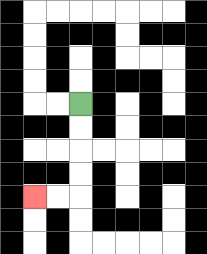{'start': '[3, 4]', 'end': '[1, 8]', 'path_directions': 'D,D,D,D,L,L', 'path_coordinates': '[[3, 4], [3, 5], [3, 6], [3, 7], [3, 8], [2, 8], [1, 8]]'}